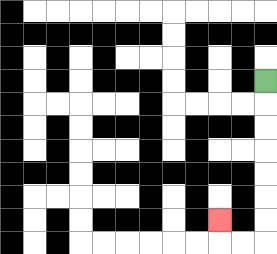{'start': '[11, 3]', 'end': '[9, 9]', 'path_directions': 'D,D,D,D,D,D,D,L,L,U', 'path_coordinates': '[[11, 3], [11, 4], [11, 5], [11, 6], [11, 7], [11, 8], [11, 9], [11, 10], [10, 10], [9, 10], [9, 9]]'}